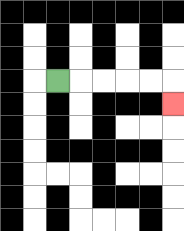{'start': '[2, 3]', 'end': '[7, 4]', 'path_directions': 'R,R,R,R,R,D', 'path_coordinates': '[[2, 3], [3, 3], [4, 3], [5, 3], [6, 3], [7, 3], [7, 4]]'}